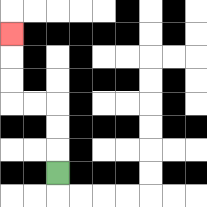{'start': '[2, 7]', 'end': '[0, 1]', 'path_directions': 'U,U,U,L,L,U,U,U', 'path_coordinates': '[[2, 7], [2, 6], [2, 5], [2, 4], [1, 4], [0, 4], [0, 3], [0, 2], [0, 1]]'}